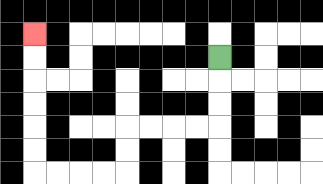{'start': '[9, 2]', 'end': '[1, 1]', 'path_directions': 'D,D,D,L,L,L,L,D,D,L,L,L,L,U,U,U,U,U,U', 'path_coordinates': '[[9, 2], [9, 3], [9, 4], [9, 5], [8, 5], [7, 5], [6, 5], [5, 5], [5, 6], [5, 7], [4, 7], [3, 7], [2, 7], [1, 7], [1, 6], [1, 5], [1, 4], [1, 3], [1, 2], [1, 1]]'}